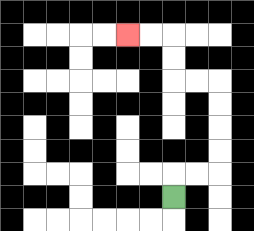{'start': '[7, 8]', 'end': '[5, 1]', 'path_directions': 'U,R,R,U,U,U,U,L,L,U,U,L,L', 'path_coordinates': '[[7, 8], [7, 7], [8, 7], [9, 7], [9, 6], [9, 5], [9, 4], [9, 3], [8, 3], [7, 3], [7, 2], [7, 1], [6, 1], [5, 1]]'}